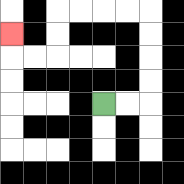{'start': '[4, 4]', 'end': '[0, 1]', 'path_directions': 'R,R,U,U,U,U,L,L,L,L,D,D,L,L,U', 'path_coordinates': '[[4, 4], [5, 4], [6, 4], [6, 3], [6, 2], [6, 1], [6, 0], [5, 0], [4, 0], [3, 0], [2, 0], [2, 1], [2, 2], [1, 2], [0, 2], [0, 1]]'}